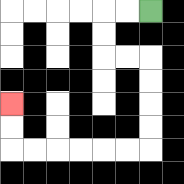{'start': '[6, 0]', 'end': '[0, 4]', 'path_directions': 'L,L,D,D,R,R,D,D,D,D,L,L,L,L,L,L,U,U', 'path_coordinates': '[[6, 0], [5, 0], [4, 0], [4, 1], [4, 2], [5, 2], [6, 2], [6, 3], [6, 4], [6, 5], [6, 6], [5, 6], [4, 6], [3, 6], [2, 6], [1, 6], [0, 6], [0, 5], [0, 4]]'}